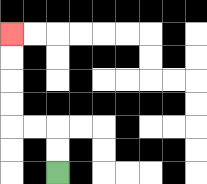{'start': '[2, 7]', 'end': '[0, 1]', 'path_directions': 'U,U,L,L,U,U,U,U', 'path_coordinates': '[[2, 7], [2, 6], [2, 5], [1, 5], [0, 5], [0, 4], [0, 3], [0, 2], [0, 1]]'}